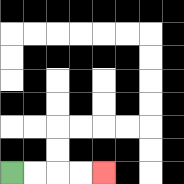{'start': '[0, 7]', 'end': '[4, 7]', 'path_directions': 'R,R,R,R', 'path_coordinates': '[[0, 7], [1, 7], [2, 7], [3, 7], [4, 7]]'}